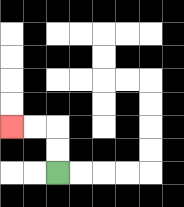{'start': '[2, 7]', 'end': '[0, 5]', 'path_directions': 'U,U,L,L', 'path_coordinates': '[[2, 7], [2, 6], [2, 5], [1, 5], [0, 5]]'}